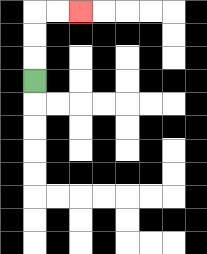{'start': '[1, 3]', 'end': '[3, 0]', 'path_directions': 'U,U,U,R,R', 'path_coordinates': '[[1, 3], [1, 2], [1, 1], [1, 0], [2, 0], [3, 0]]'}